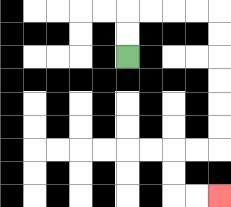{'start': '[5, 2]', 'end': '[9, 8]', 'path_directions': 'U,U,R,R,R,R,D,D,D,D,D,D,L,L,D,D,R,R', 'path_coordinates': '[[5, 2], [5, 1], [5, 0], [6, 0], [7, 0], [8, 0], [9, 0], [9, 1], [9, 2], [9, 3], [9, 4], [9, 5], [9, 6], [8, 6], [7, 6], [7, 7], [7, 8], [8, 8], [9, 8]]'}